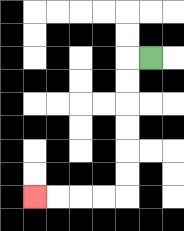{'start': '[6, 2]', 'end': '[1, 8]', 'path_directions': 'L,D,D,D,D,D,D,L,L,L,L', 'path_coordinates': '[[6, 2], [5, 2], [5, 3], [5, 4], [5, 5], [5, 6], [5, 7], [5, 8], [4, 8], [3, 8], [2, 8], [1, 8]]'}